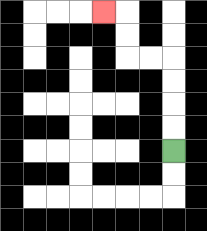{'start': '[7, 6]', 'end': '[4, 0]', 'path_directions': 'U,U,U,U,L,L,U,U,L', 'path_coordinates': '[[7, 6], [7, 5], [7, 4], [7, 3], [7, 2], [6, 2], [5, 2], [5, 1], [5, 0], [4, 0]]'}